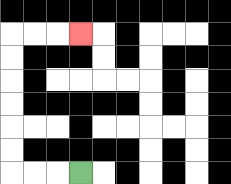{'start': '[3, 7]', 'end': '[3, 1]', 'path_directions': 'L,L,L,U,U,U,U,U,U,R,R,R', 'path_coordinates': '[[3, 7], [2, 7], [1, 7], [0, 7], [0, 6], [0, 5], [0, 4], [0, 3], [0, 2], [0, 1], [1, 1], [2, 1], [3, 1]]'}